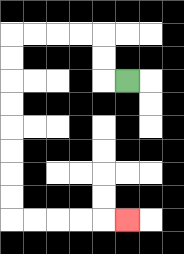{'start': '[5, 3]', 'end': '[5, 9]', 'path_directions': 'L,U,U,L,L,L,L,D,D,D,D,D,D,D,D,R,R,R,R,R', 'path_coordinates': '[[5, 3], [4, 3], [4, 2], [4, 1], [3, 1], [2, 1], [1, 1], [0, 1], [0, 2], [0, 3], [0, 4], [0, 5], [0, 6], [0, 7], [0, 8], [0, 9], [1, 9], [2, 9], [3, 9], [4, 9], [5, 9]]'}